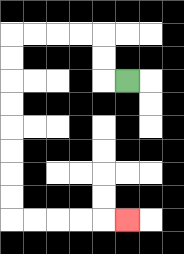{'start': '[5, 3]', 'end': '[5, 9]', 'path_directions': 'L,U,U,L,L,L,L,D,D,D,D,D,D,D,D,R,R,R,R,R', 'path_coordinates': '[[5, 3], [4, 3], [4, 2], [4, 1], [3, 1], [2, 1], [1, 1], [0, 1], [0, 2], [0, 3], [0, 4], [0, 5], [0, 6], [0, 7], [0, 8], [0, 9], [1, 9], [2, 9], [3, 9], [4, 9], [5, 9]]'}